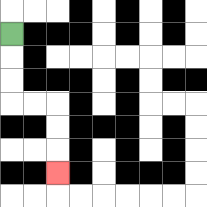{'start': '[0, 1]', 'end': '[2, 7]', 'path_directions': 'D,D,D,R,R,D,D,D', 'path_coordinates': '[[0, 1], [0, 2], [0, 3], [0, 4], [1, 4], [2, 4], [2, 5], [2, 6], [2, 7]]'}